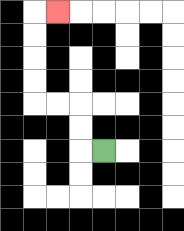{'start': '[4, 6]', 'end': '[2, 0]', 'path_directions': 'L,U,U,L,L,U,U,U,U,R', 'path_coordinates': '[[4, 6], [3, 6], [3, 5], [3, 4], [2, 4], [1, 4], [1, 3], [1, 2], [1, 1], [1, 0], [2, 0]]'}